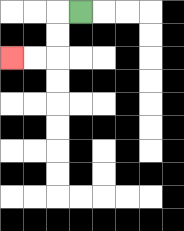{'start': '[3, 0]', 'end': '[0, 2]', 'path_directions': 'L,D,D,L,L', 'path_coordinates': '[[3, 0], [2, 0], [2, 1], [2, 2], [1, 2], [0, 2]]'}